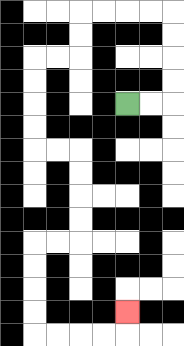{'start': '[5, 4]', 'end': '[5, 13]', 'path_directions': 'R,R,U,U,U,U,L,L,L,L,D,D,L,L,D,D,D,D,R,R,D,D,D,D,L,L,D,D,D,D,R,R,R,R,U', 'path_coordinates': '[[5, 4], [6, 4], [7, 4], [7, 3], [7, 2], [7, 1], [7, 0], [6, 0], [5, 0], [4, 0], [3, 0], [3, 1], [3, 2], [2, 2], [1, 2], [1, 3], [1, 4], [1, 5], [1, 6], [2, 6], [3, 6], [3, 7], [3, 8], [3, 9], [3, 10], [2, 10], [1, 10], [1, 11], [1, 12], [1, 13], [1, 14], [2, 14], [3, 14], [4, 14], [5, 14], [5, 13]]'}